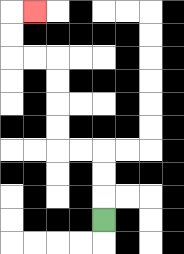{'start': '[4, 9]', 'end': '[1, 0]', 'path_directions': 'U,U,U,L,L,U,U,U,U,L,L,U,U,R', 'path_coordinates': '[[4, 9], [4, 8], [4, 7], [4, 6], [3, 6], [2, 6], [2, 5], [2, 4], [2, 3], [2, 2], [1, 2], [0, 2], [0, 1], [0, 0], [1, 0]]'}